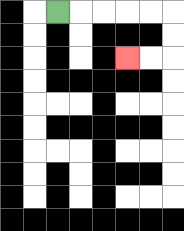{'start': '[2, 0]', 'end': '[5, 2]', 'path_directions': 'R,R,R,R,R,D,D,L,L', 'path_coordinates': '[[2, 0], [3, 0], [4, 0], [5, 0], [6, 0], [7, 0], [7, 1], [7, 2], [6, 2], [5, 2]]'}